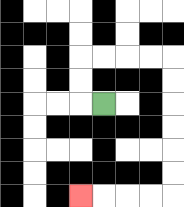{'start': '[4, 4]', 'end': '[3, 8]', 'path_directions': 'L,U,U,R,R,R,R,D,D,D,D,D,D,L,L,L,L', 'path_coordinates': '[[4, 4], [3, 4], [3, 3], [3, 2], [4, 2], [5, 2], [6, 2], [7, 2], [7, 3], [7, 4], [7, 5], [7, 6], [7, 7], [7, 8], [6, 8], [5, 8], [4, 8], [3, 8]]'}